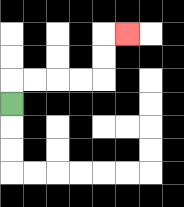{'start': '[0, 4]', 'end': '[5, 1]', 'path_directions': 'U,R,R,R,R,U,U,R', 'path_coordinates': '[[0, 4], [0, 3], [1, 3], [2, 3], [3, 3], [4, 3], [4, 2], [4, 1], [5, 1]]'}